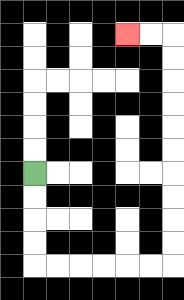{'start': '[1, 7]', 'end': '[5, 1]', 'path_directions': 'D,D,D,D,R,R,R,R,R,R,U,U,U,U,U,U,U,U,U,U,L,L', 'path_coordinates': '[[1, 7], [1, 8], [1, 9], [1, 10], [1, 11], [2, 11], [3, 11], [4, 11], [5, 11], [6, 11], [7, 11], [7, 10], [7, 9], [7, 8], [7, 7], [7, 6], [7, 5], [7, 4], [7, 3], [7, 2], [7, 1], [6, 1], [5, 1]]'}